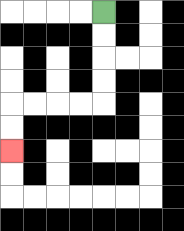{'start': '[4, 0]', 'end': '[0, 6]', 'path_directions': 'D,D,D,D,L,L,L,L,D,D', 'path_coordinates': '[[4, 0], [4, 1], [4, 2], [4, 3], [4, 4], [3, 4], [2, 4], [1, 4], [0, 4], [0, 5], [0, 6]]'}